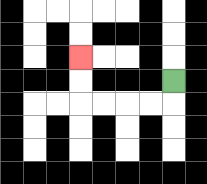{'start': '[7, 3]', 'end': '[3, 2]', 'path_directions': 'D,L,L,L,L,U,U', 'path_coordinates': '[[7, 3], [7, 4], [6, 4], [5, 4], [4, 4], [3, 4], [3, 3], [3, 2]]'}